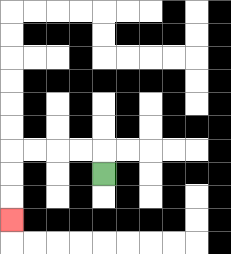{'start': '[4, 7]', 'end': '[0, 9]', 'path_directions': 'U,L,L,L,L,D,D,D', 'path_coordinates': '[[4, 7], [4, 6], [3, 6], [2, 6], [1, 6], [0, 6], [0, 7], [0, 8], [0, 9]]'}